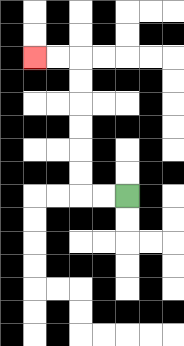{'start': '[5, 8]', 'end': '[1, 2]', 'path_directions': 'L,L,U,U,U,U,U,U,L,L', 'path_coordinates': '[[5, 8], [4, 8], [3, 8], [3, 7], [3, 6], [3, 5], [3, 4], [3, 3], [3, 2], [2, 2], [1, 2]]'}